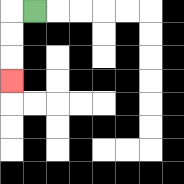{'start': '[1, 0]', 'end': '[0, 3]', 'path_directions': 'L,D,D,D', 'path_coordinates': '[[1, 0], [0, 0], [0, 1], [0, 2], [0, 3]]'}